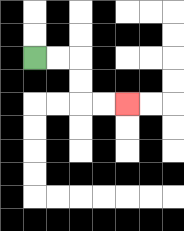{'start': '[1, 2]', 'end': '[5, 4]', 'path_directions': 'R,R,D,D,R,R', 'path_coordinates': '[[1, 2], [2, 2], [3, 2], [3, 3], [3, 4], [4, 4], [5, 4]]'}